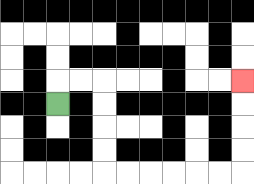{'start': '[2, 4]', 'end': '[10, 3]', 'path_directions': 'U,R,R,D,D,D,D,R,R,R,R,R,R,U,U,U,U', 'path_coordinates': '[[2, 4], [2, 3], [3, 3], [4, 3], [4, 4], [4, 5], [4, 6], [4, 7], [5, 7], [6, 7], [7, 7], [8, 7], [9, 7], [10, 7], [10, 6], [10, 5], [10, 4], [10, 3]]'}